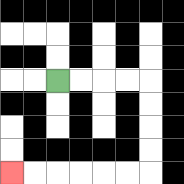{'start': '[2, 3]', 'end': '[0, 7]', 'path_directions': 'R,R,R,R,D,D,D,D,L,L,L,L,L,L', 'path_coordinates': '[[2, 3], [3, 3], [4, 3], [5, 3], [6, 3], [6, 4], [6, 5], [6, 6], [6, 7], [5, 7], [4, 7], [3, 7], [2, 7], [1, 7], [0, 7]]'}